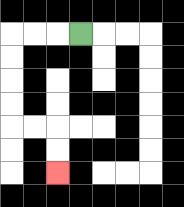{'start': '[3, 1]', 'end': '[2, 7]', 'path_directions': 'L,L,L,D,D,D,D,R,R,D,D', 'path_coordinates': '[[3, 1], [2, 1], [1, 1], [0, 1], [0, 2], [0, 3], [0, 4], [0, 5], [1, 5], [2, 5], [2, 6], [2, 7]]'}